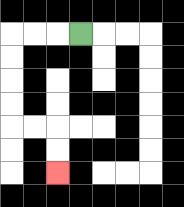{'start': '[3, 1]', 'end': '[2, 7]', 'path_directions': 'L,L,L,D,D,D,D,R,R,D,D', 'path_coordinates': '[[3, 1], [2, 1], [1, 1], [0, 1], [0, 2], [0, 3], [0, 4], [0, 5], [1, 5], [2, 5], [2, 6], [2, 7]]'}